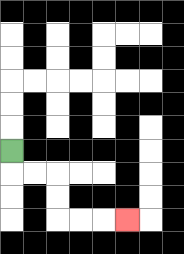{'start': '[0, 6]', 'end': '[5, 9]', 'path_directions': 'D,R,R,D,D,R,R,R', 'path_coordinates': '[[0, 6], [0, 7], [1, 7], [2, 7], [2, 8], [2, 9], [3, 9], [4, 9], [5, 9]]'}